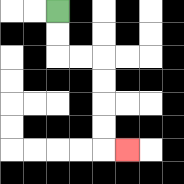{'start': '[2, 0]', 'end': '[5, 6]', 'path_directions': 'D,D,R,R,D,D,D,D,R', 'path_coordinates': '[[2, 0], [2, 1], [2, 2], [3, 2], [4, 2], [4, 3], [4, 4], [4, 5], [4, 6], [5, 6]]'}